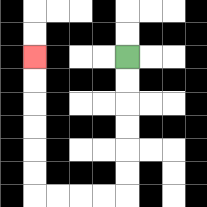{'start': '[5, 2]', 'end': '[1, 2]', 'path_directions': 'D,D,D,D,D,D,L,L,L,L,U,U,U,U,U,U', 'path_coordinates': '[[5, 2], [5, 3], [5, 4], [5, 5], [5, 6], [5, 7], [5, 8], [4, 8], [3, 8], [2, 8], [1, 8], [1, 7], [1, 6], [1, 5], [1, 4], [1, 3], [1, 2]]'}